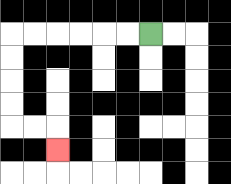{'start': '[6, 1]', 'end': '[2, 6]', 'path_directions': 'L,L,L,L,L,L,D,D,D,D,R,R,D', 'path_coordinates': '[[6, 1], [5, 1], [4, 1], [3, 1], [2, 1], [1, 1], [0, 1], [0, 2], [0, 3], [0, 4], [0, 5], [1, 5], [2, 5], [2, 6]]'}